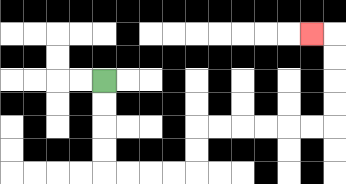{'start': '[4, 3]', 'end': '[13, 1]', 'path_directions': 'D,D,D,D,R,R,R,R,U,U,R,R,R,R,R,R,U,U,U,U,L', 'path_coordinates': '[[4, 3], [4, 4], [4, 5], [4, 6], [4, 7], [5, 7], [6, 7], [7, 7], [8, 7], [8, 6], [8, 5], [9, 5], [10, 5], [11, 5], [12, 5], [13, 5], [14, 5], [14, 4], [14, 3], [14, 2], [14, 1], [13, 1]]'}